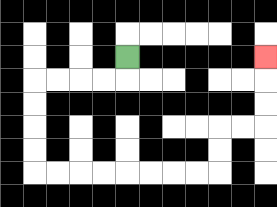{'start': '[5, 2]', 'end': '[11, 2]', 'path_directions': 'D,L,L,L,L,D,D,D,D,R,R,R,R,R,R,R,R,U,U,R,R,U,U,U', 'path_coordinates': '[[5, 2], [5, 3], [4, 3], [3, 3], [2, 3], [1, 3], [1, 4], [1, 5], [1, 6], [1, 7], [2, 7], [3, 7], [4, 7], [5, 7], [6, 7], [7, 7], [8, 7], [9, 7], [9, 6], [9, 5], [10, 5], [11, 5], [11, 4], [11, 3], [11, 2]]'}